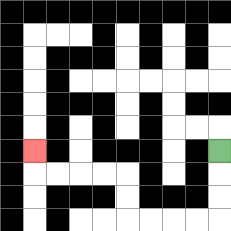{'start': '[9, 6]', 'end': '[1, 6]', 'path_directions': 'D,D,D,L,L,L,L,U,U,L,L,L,L,U', 'path_coordinates': '[[9, 6], [9, 7], [9, 8], [9, 9], [8, 9], [7, 9], [6, 9], [5, 9], [5, 8], [5, 7], [4, 7], [3, 7], [2, 7], [1, 7], [1, 6]]'}